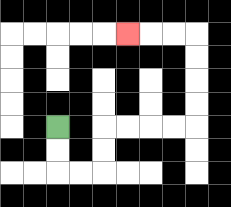{'start': '[2, 5]', 'end': '[5, 1]', 'path_directions': 'D,D,R,R,U,U,R,R,R,R,U,U,U,U,L,L,L', 'path_coordinates': '[[2, 5], [2, 6], [2, 7], [3, 7], [4, 7], [4, 6], [4, 5], [5, 5], [6, 5], [7, 5], [8, 5], [8, 4], [8, 3], [8, 2], [8, 1], [7, 1], [6, 1], [5, 1]]'}